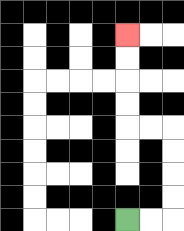{'start': '[5, 9]', 'end': '[5, 1]', 'path_directions': 'R,R,U,U,U,U,L,L,U,U,U,U', 'path_coordinates': '[[5, 9], [6, 9], [7, 9], [7, 8], [7, 7], [7, 6], [7, 5], [6, 5], [5, 5], [5, 4], [5, 3], [5, 2], [5, 1]]'}